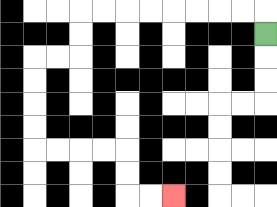{'start': '[11, 1]', 'end': '[7, 8]', 'path_directions': 'U,L,L,L,L,L,L,L,L,D,D,L,L,D,D,D,D,R,R,R,R,D,D,R,R', 'path_coordinates': '[[11, 1], [11, 0], [10, 0], [9, 0], [8, 0], [7, 0], [6, 0], [5, 0], [4, 0], [3, 0], [3, 1], [3, 2], [2, 2], [1, 2], [1, 3], [1, 4], [1, 5], [1, 6], [2, 6], [3, 6], [4, 6], [5, 6], [5, 7], [5, 8], [6, 8], [7, 8]]'}